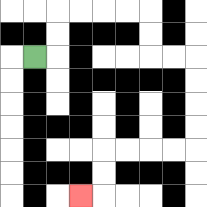{'start': '[1, 2]', 'end': '[3, 8]', 'path_directions': 'R,U,U,R,R,R,R,D,D,R,R,D,D,D,D,L,L,L,L,D,D,L', 'path_coordinates': '[[1, 2], [2, 2], [2, 1], [2, 0], [3, 0], [4, 0], [5, 0], [6, 0], [6, 1], [6, 2], [7, 2], [8, 2], [8, 3], [8, 4], [8, 5], [8, 6], [7, 6], [6, 6], [5, 6], [4, 6], [4, 7], [4, 8], [3, 8]]'}